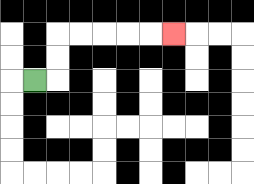{'start': '[1, 3]', 'end': '[7, 1]', 'path_directions': 'R,U,U,R,R,R,R,R', 'path_coordinates': '[[1, 3], [2, 3], [2, 2], [2, 1], [3, 1], [4, 1], [5, 1], [6, 1], [7, 1]]'}